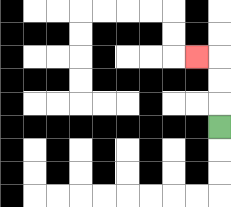{'start': '[9, 5]', 'end': '[8, 2]', 'path_directions': 'U,U,U,L', 'path_coordinates': '[[9, 5], [9, 4], [9, 3], [9, 2], [8, 2]]'}